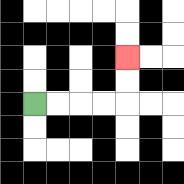{'start': '[1, 4]', 'end': '[5, 2]', 'path_directions': 'R,R,R,R,U,U', 'path_coordinates': '[[1, 4], [2, 4], [3, 4], [4, 4], [5, 4], [5, 3], [5, 2]]'}